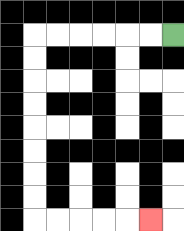{'start': '[7, 1]', 'end': '[6, 9]', 'path_directions': 'L,L,L,L,L,L,D,D,D,D,D,D,D,D,R,R,R,R,R', 'path_coordinates': '[[7, 1], [6, 1], [5, 1], [4, 1], [3, 1], [2, 1], [1, 1], [1, 2], [1, 3], [1, 4], [1, 5], [1, 6], [1, 7], [1, 8], [1, 9], [2, 9], [3, 9], [4, 9], [5, 9], [6, 9]]'}